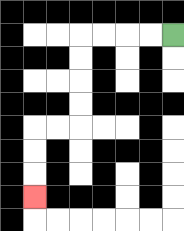{'start': '[7, 1]', 'end': '[1, 8]', 'path_directions': 'L,L,L,L,D,D,D,D,L,L,D,D,D', 'path_coordinates': '[[7, 1], [6, 1], [5, 1], [4, 1], [3, 1], [3, 2], [3, 3], [3, 4], [3, 5], [2, 5], [1, 5], [1, 6], [1, 7], [1, 8]]'}